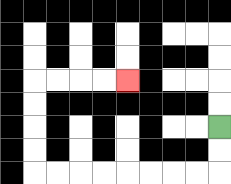{'start': '[9, 5]', 'end': '[5, 3]', 'path_directions': 'D,D,L,L,L,L,L,L,L,L,U,U,U,U,R,R,R,R', 'path_coordinates': '[[9, 5], [9, 6], [9, 7], [8, 7], [7, 7], [6, 7], [5, 7], [4, 7], [3, 7], [2, 7], [1, 7], [1, 6], [1, 5], [1, 4], [1, 3], [2, 3], [3, 3], [4, 3], [5, 3]]'}